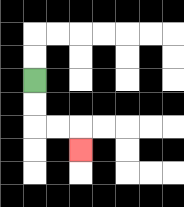{'start': '[1, 3]', 'end': '[3, 6]', 'path_directions': 'D,D,R,R,D', 'path_coordinates': '[[1, 3], [1, 4], [1, 5], [2, 5], [3, 5], [3, 6]]'}